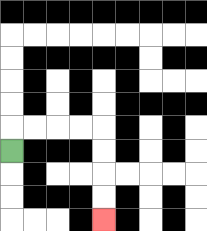{'start': '[0, 6]', 'end': '[4, 9]', 'path_directions': 'U,R,R,R,R,D,D,D,D', 'path_coordinates': '[[0, 6], [0, 5], [1, 5], [2, 5], [3, 5], [4, 5], [4, 6], [4, 7], [4, 8], [4, 9]]'}